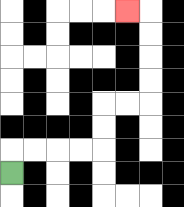{'start': '[0, 7]', 'end': '[5, 0]', 'path_directions': 'U,R,R,R,R,U,U,R,R,U,U,U,U,L', 'path_coordinates': '[[0, 7], [0, 6], [1, 6], [2, 6], [3, 6], [4, 6], [4, 5], [4, 4], [5, 4], [6, 4], [6, 3], [6, 2], [6, 1], [6, 0], [5, 0]]'}